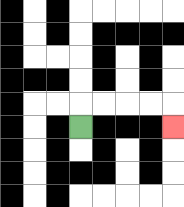{'start': '[3, 5]', 'end': '[7, 5]', 'path_directions': 'U,R,R,R,R,D', 'path_coordinates': '[[3, 5], [3, 4], [4, 4], [5, 4], [6, 4], [7, 4], [7, 5]]'}